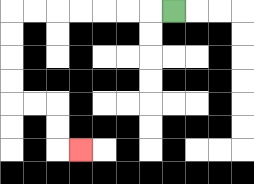{'start': '[7, 0]', 'end': '[3, 6]', 'path_directions': 'L,L,L,L,L,L,L,D,D,D,D,R,R,D,D,R', 'path_coordinates': '[[7, 0], [6, 0], [5, 0], [4, 0], [3, 0], [2, 0], [1, 0], [0, 0], [0, 1], [0, 2], [0, 3], [0, 4], [1, 4], [2, 4], [2, 5], [2, 6], [3, 6]]'}